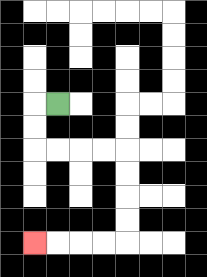{'start': '[2, 4]', 'end': '[1, 10]', 'path_directions': 'L,D,D,R,R,R,R,D,D,D,D,L,L,L,L', 'path_coordinates': '[[2, 4], [1, 4], [1, 5], [1, 6], [2, 6], [3, 6], [4, 6], [5, 6], [5, 7], [5, 8], [5, 9], [5, 10], [4, 10], [3, 10], [2, 10], [1, 10]]'}